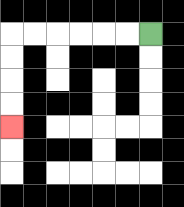{'start': '[6, 1]', 'end': '[0, 5]', 'path_directions': 'L,L,L,L,L,L,D,D,D,D', 'path_coordinates': '[[6, 1], [5, 1], [4, 1], [3, 1], [2, 1], [1, 1], [0, 1], [0, 2], [0, 3], [0, 4], [0, 5]]'}